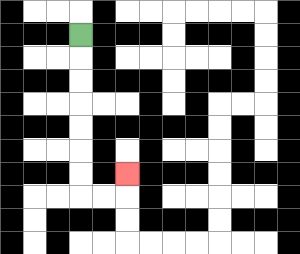{'start': '[3, 1]', 'end': '[5, 7]', 'path_directions': 'D,D,D,D,D,D,D,R,R,U', 'path_coordinates': '[[3, 1], [3, 2], [3, 3], [3, 4], [3, 5], [3, 6], [3, 7], [3, 8], [4, 8], [5, 8], [5, 7]]'}